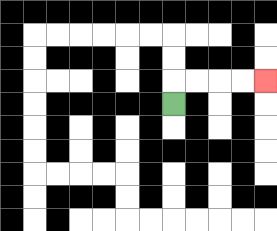{'start': '[7, 4]', 'end': '[11, 3]', 'path_directions': 'U,R,R,R,R', 'path_coordinates': '[[7, 4], [7, 3], [8, 3], [9, 3], [10, 3], [11, 3]]'}